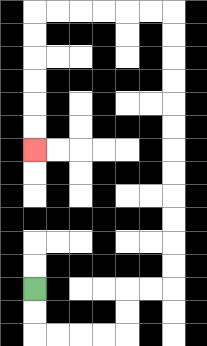{'start': '[1, 12]', 'end': '[1, 6]', 'path_directions': 'D,D,R,R,R,R,U,U,R,R,U,U,U,U,U,U,U,U,U,U,U,U,L,L,L,L,L,L,D,D,D,D,D,D', 'path_coordinates': '[[1, 12], [1, 13], [1, 14], [2, 14], [3, 14], [4, 14], [5, 14], [5, 13], [5, 12], [6, 12], [7, 12], [7, 11], [7, 10], [7, 9], [7, 8], [7, 7], [7, 6], [7, 5], [7, 4], [7, 3], [7, 2], [7, 1], [7, 0], [6, 0], [5, 0], [4, 0], [3, 0], [2, 0], [1, 0], [1, 1], [1, 2], [1, 3], [1, 4], [1, 5], [1, 6]]'}